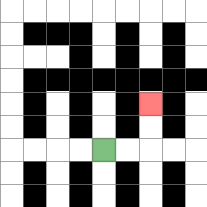{'start': '[4, 6]', 'end': '[6, 4]', 'path_directions': 'R,R,U,U', 'path_coordinates': '[[4, 6], [5, 6], [6, 6], [6, 5], [6, 4]]'}